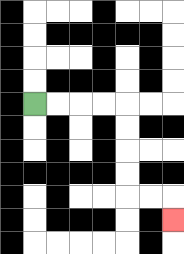{'start': '[1, 4]', 'end': '[7, 9]', 'path_directions': 'R,R,R,R,D,D,D,D,R,R,D', 'path_coordinates': '[[1, 4], [2, 4], [3, 4], [4, 4], [5, 4], [5, 5], [5, 6], [5, 7], [5, 8], [6, 8], [7, 8], [7, 9]]'}